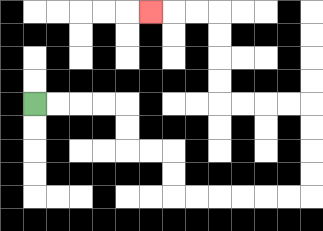{'start': '[1, 4]', 'end': '[6, 0]', 'path_directions': 'R,R,R,R,D,D,R,R,D,D,R,R,R,R,R,R,U,U,U,U,L,L,L,L,U,U,U,U,L,L,L', 'path_coordinates': '[[1, 4], [2, 4], [3, 4], [4, 4], [5, 4], [5, 5], [5, 6], [6, 6], [7, 6], [7, 7], [7, 8], [8, 8], [9, 8], [10, 8], [11, 8], [12, 8], [13, 8], [13, 7], [13, 6], [13, 5], [13, 4], [12, 4], [11, 4], [10, 4], [9, 4], [9, 3], [9, 2], [9, 1], [9, 0], [8, 0], [7, 0], [6, 0]]'}